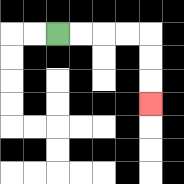{'start': '[2, 1]', 'end': '[6, 4]', 'path_directions': 'R,R,R,R,D,D,D', 'path_coordinates': '[[2, 1], [3, 1], [4, 1], [5, 1], [6, 1], [6, 2], [6, 3], [6, 4]]'}